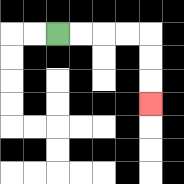{'start': '[2, 1]', 'end': '[6, 4]', 'path_directions': 'R,R,R,R,D,D,D', 'path_coordinates': '[[2, 1], [3, 1], [4, 1], [5, 1], [6, 1], [6, 2], [6, 3], [6, 4]]'}